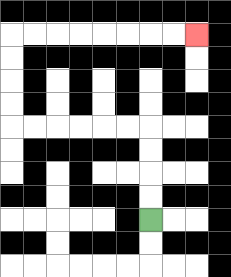{'start': '[6, 9]', 'end': '[8, 1]', 'path_directions': 'U,U,U,U,L,L,L,L,L,L,U,U,U,U,R,R,R,R,R,R,R,R', 'path_coordinates': '[[6, 9], [6, 8], [6, 7], [6, 6], [6, 5], [5, 5], [4, 5], [3, 5], [2, 5], [1, 5], [0, 5], [0, 4], [0, 3], [0, 2], [0, 1], [1, 1], [2, 1], [3, 1], [4, 1], [5, 1], [6, 1], [7, 1], [8, 1]]'}